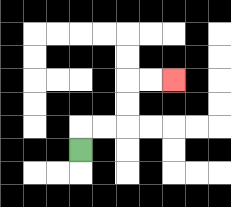{'start': '[3, 6]', 'end': '[7, 3]', 'path_directions': 'U,R,R,U,U,R,R', 'path_coordinates': '[[3, 6], [3, 5], [4, 5], [5, 5], [5, 4], [5, 3], [6, 3], [7, 3]]'}